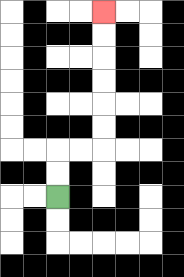{'start': '[2, 8]', 'end': '[4, 0]', 'path_directions': 'U,U,R,R,U,U,U,U,U,U', 'path_coordinates': '[[2, 8], [2, 7], [2, 6], [3, 6], [4, 6], [4, 5], [4, 4], [4, 3], [4, 2], [4, 1], [4, 0]]'}